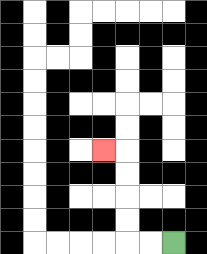{'start': '[7, 10]', 'end': '[4, 6]', 'path_directions': 'L,L,U,U,U,U,L', 'path_coordinates': '[[7, 10], [6, 10], [5, 10], [5, 9], [5, 8], [5, 7], [5, 6], [4, 6]]'}